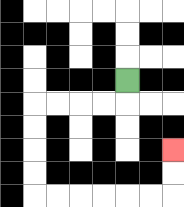{'start': '[5, 3]', 'end': '[7, 6]', 'path_directions': 'D,L,L,L,L,D,D,D,D,R,R,R,R,R,R,U,U', 'path_coordinates': '[[5, 3], [5, 4], [4, 4], [3, 4], [2, 4], [1, 4], [1, 5], [1, 6], [1, 7], [1, 8], [2, 8], [3, 8], [4, 8], [5, 8], [6, 8], [7, 8], [7, 7], [7, 6]]'}